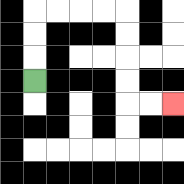{'start': '[1, 3]', 'end': '[7, 4]', 'path_directions': 'U,U,U,R,R,R,R,D,D,D,D,R,R', 'path_coordinates': '[[1, 3], [1, 2], [1, 1], [1, 0], [2, 0], [3, 0], [4, 0], [5, 0], [5, 1], [5, 2], [5, 3], [5, 4], [6, 4], [7, 4]]'}